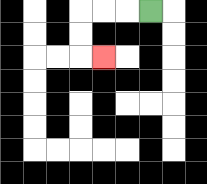{'start': '[6, 0]', 'end': '[4, 2]', 'path_directions': 'L,L,L,D,D,R', 'path_coordinates': '[[6, 0], [5, 0], [4, 0], [3, 0], [3, 1], [3, 2], [4, 2]]'}